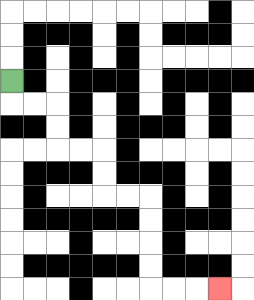{'start': '[0, 3]', 'end': '[9, 12]', 'path_directions': 'D,R,R,D,D,R,R,D,D,R,R,D,D,D,D,R,R,R', 'path_coordinates': '[[0, 3], [0, 4], [1, 4], [2, 4], [2, 5], [2, 6], [3, 6], [4, 6], [4, 7], [4, 8], [5, 8], [6, 8], [6, 9], [6, 10], [6, 11], [6, 12], [7, 12], [8, 12], [9, 12]]'}